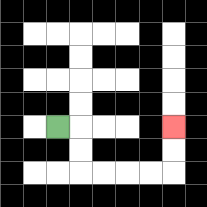{'start': '[2, 5]', 'end': '[7, 5]', 'path_directions': 'R,D,D,R,R,R,R,U,U', 'path_coordinates': '[[2, 5], [3, 5], [3, 6], [3, 7], [4, 7], [5, 7], [6, 7], [7, 7], [7, 6], [7, 5]]'}